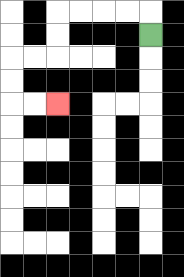{'start': '[6, 1]', 'end': '[2, 4]', 'path_directions': 'U,L,L,L,L,D,D,L,L,D,D,R,R', 'path_coordinates': '[[6, 1], [6, 0], [5, 0], [4, 0], [3, 0], [2, 0], [2, 1], [2, 2], [1, 2], [0, 2], [0, 3], [0, 4], [1, 4], [2, 4]]'}